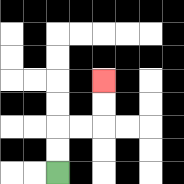{'start': '[2, 7]', 'end': '[4, 3]', 'path_directions': 'U,U,R,R,U,U', 'path_coordinates': '[[2, 7], [2, 6], [2, 5], [3, 5], [4, 5], [4, 4], [4, 3]]'}